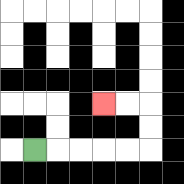{'start': '[1, 6]', 'end': '[4, 4]', 'path_directions': 'R,R,R,R,R,U,U,L,L', 'path_coordinates': '[[1, 6], [2, 6], [3, 6], [4, 6], [5, 6], [6, 6], [6, 5], [6, 4], [5, 4], [4, 4]]'}